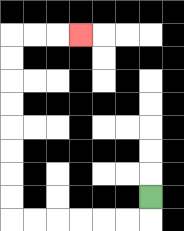{'start': '[6, 8]', 'end': '[3, 1]', 'path_directions': 'D,L,L,L,L,L,L,U,U,U,U,U,U,U,U,R,R,R', 'path_coordinates': '[[6, 8], [6, 9], [5, 9], [4, 9], [3, 9], [2, 9], [1, 9], [0, 9], [0, 8], [0, 7], [0, 6], [0, 5], [0, 4], [0, 3], [0, 2], [0, 1], [1, 1], [2, 1], [3, 1]]'}